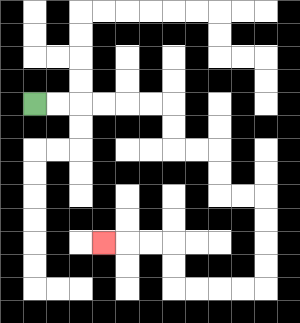{'start': '[1, 4]', 'end': '[4, 10]', 'path_directions': 'R,R,R,R,R,R,D,D,R,R,D,D,R,R,D,D,D,D,L,L,L,L,U,U,L,L,L', 'path_coordinates': '[[1, 4], [2, 4], [3, 4], [4, 4], [5, 4], [6, 4], [7, 4], [7, 5], [7, 6], [8, 6], [9, 6], [9, 7], [9, 8], [10, 8], [11, 8], [11, 9], [11, 10], [11, 11], [11, 12], [10, 12], [9, 12], [8, 12], [7, 12], [7, 11], [7, 10], [6, 10], [5, 10], [4, 10]]'}